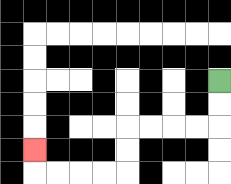{'start': '[9, 3]', 'end': '[1, 6]', 'path_directions': 'D,D,L,L,L,L,D,D,L,L,L,L,U', 'path_coordinates': '[[9, 3], [9, 4], [9, 5], [8, 5], [7, 5], [6, 5], [5, 5], [5, 6], [5, 7], [4, 7], [3, 7], [2, 7], [1, 7], [1, 6]]'}